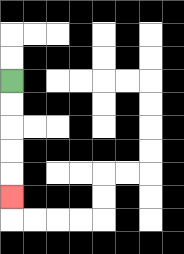{'start': '[0, 3]', 'end': '[0, 8]', 'path_directions': 'D,D,D,D,D', 'path_coordinates': '[[0, 3], [0, 4], [0, 5], [0, 6], [0, 7], [0, 8]]'}